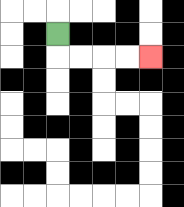{'start': '[2, 1]', 'end': '[6, 2]', 'path_directions': 'D,R,R,R,R', 'path_coordinates': '[[2, 1], [2, 2], [3, 2], [4, 2], [5, 2], [6, 2]]'}